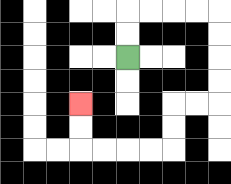{'start': '[5, 2]', 'end': '[3, 4]', 'path_directions': 'U,U,R,R,R,R,D,D,D,D,L,L,D,D,L,L,L,L,U,U', 'path_coordinates': '[[5, 2], [5, 1], [5, 0], [6, 0], [7, 0], [8, 0], [9, 0], [9, 1], [9, 2], [9, 3], [9, 4], [8, 4], [7, 4], [7, 5], [7, 6], [6, 6], [5, 6], [4, 6], [3, 6], [3, 5], [3, 4]]'}